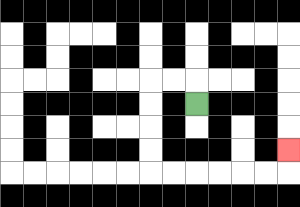{'start': '[8, 4]', 'end': '[12, 6]', 'path_directions': 'U,L,L,D,D,D,D,R,R,R,R,R,R,U', 'path_coordinates': '[[8, 4], [8, 3], [7, 3], [6, 3], [6, 4], [6, 5], [6, 6], [6, 7], [7, 7], [8, 7], [9, 7], [10, 7], [11, 7], [12, 7], [12, 6]]'}